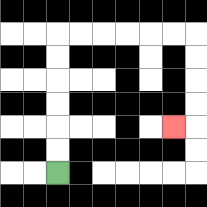{'start': '[2, 7]', 'end': '[7, 5]', 'path_directions': 'U,U,U,U,U,U,R,R,R,R,R,R,D,D,D,D,L', 'path_coordinates': '[[2, 7], [2, 6], [2, 5], [2, 4], [2, 3], [2, 2], [2, 1], [3, 1], [4, 1], [5, 1], [6, 1], [7, 1], [8, 1], [8, 2], [8, 3], [8, 4], [8, 5], [7, 5]]'}